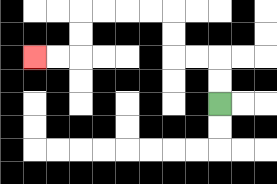{'start': '[9, 4]', 'end': '[1, 2]', 'path_directions': 'U,U,L,L,U,U,L,L,L,L,D,D,L,L', 'path_coordinates': '[[9, 4], [9, 3], [9, 2], [8, 2], [7, 2], [7, 1], [7, 0], [6, 0], [5, 0], [4, 0], [3, 0], [3, 1], [3, 2], [2, 2], [1, 2]]'}